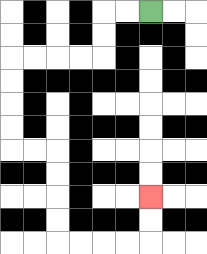{'start': '[6, 0]', 'end': '[6, 8]', 'path_directions': 'L,L,D,D,L,L,L,L,D,D,D,D,R,R,D,D,D,D,R,R,R,R,U,U', 'path_coordinates': '[[6, 0], [5, 0], [4, 0], [4, 1], [4, 2], [3, 2], [2, 2], [1, 2], [0, 2], [0, 3], [0, 4], [0, 5], [0, 6], [1, 6], [2, 6], [2, 7], [2, 8], [2, 9], [2, 10], [3, 10], [4, 10], [5, 10], [6, 10], [6, 9], [6, 8]]'}